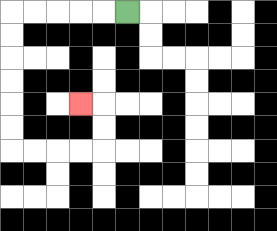{'start': '[5, 0]', 'end': '[3, 4]', 'path_directions': 'L,L,L,L,L,D,D,D,D,D,D,R,R,R,R,U,U,L', 'path_coordinates': '[[5, 0], [4, 0], [3, 0], [2, 0], [1, 0], [0, 0], [0, 1], [0, 2], [0, 3], [0, 4], [0, 5], [0, 6], [1, 6], [2, 6], [3, 6], [4, 6], [4, 5], [4, 4], [3, 4]]'}